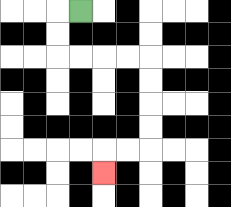{'start': '[3, 0]', 'end': '[4, 7]', 'path_directions': 'L,D,D,R,R,R,R,D,D,D,D,L,L,D', 'path_coordinates': '[[3, 0], [2, 0], [2, 1], [2, 2], [3, 2], [4, 2], [5, 2], [6, 2], [6, 3], [6, 4], [6, 5], [6, 6], [5, 6], [4, 6], [4, 7]]'}